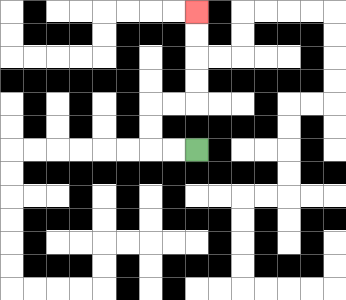{'start': '[8, 6]', 'end': '[8, 0]', 'path_directions': 'L,L,U,U,R,R,U,U,U,U', 'path_coordinates': '[[8, 6], [7, 6], [6, 6], [6, 5], [6, 4], [7, 4], [8, 4], [8, 3], [8, 2], [8, 1], [8, 0]]'}